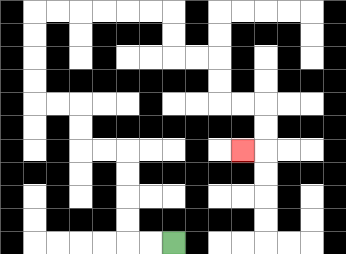{'start': '[7, 10]', 'end': '[10, 6]', 'path_directions': 'L,L,U,U,U,U,L,L,U,U,L,L,U,U,U,U,R,R,R,R,R,R,D,D,R,R,D,D,R,R,D,D,L', 'path_coordinates': '[[7, 10], [6, 10], [5, 10], [5, 9], [5, 8], [5, 7], [5, 6], [4, 6], [3, 6], [3, 5], [3, 4], [2, 4], [1, 4], [1, 3], [1, 2], [1, 1], [1, 0], [2, 0], [3, 0], [4, 0], [5, 0], [6, 0], [7, 0], [7, 1], [7, 2], [8, 2], [9, 2], [9, 3], [9, 4], [10, 4], [11, 4], [11, 5], [11, 6], [10, 6]]'}